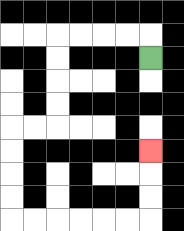{'start': '[6, 2]', 'end': '[6, 6]', 'path_directions': 'U,L,L,L,L,D,D,D,D,L,L,D,D,D,D,R,R,R,R,R,R,U,U,U', 'path_coordinates': '[[6, 2], [6, 1], [5, 1], [4, 1], [3, 1], [2, 1], [2, 2], [2, 3], [2, 4], [2, 5], [1, 5], [0, 5], [0, 6], [0, 7], [0, 8], [0, 9], [1, 9], [2, 9], [3, 9], [4, 9], [5, 9], [6, 9], [6, 8], [6, 7], [6, 6]]'}